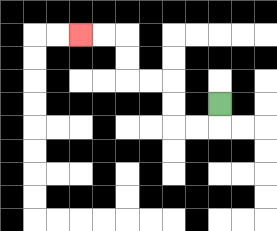{'start': '[9, 4]', 'end': '[3, 1]', 'path_directions': 'D,L,L,U,U,L,L,U,U,L,L', 'path_coordinates': '[[9, 4], [9, 5], [8, 5], [7, 5], [7, 4], [7, 3], [6, 3], [5, 3], [5, 2], [5, 1], [4, 1], [3, 1]]'}